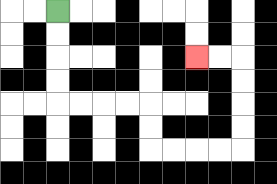{'start': '[2, 0]', 'end': '[8, 2]', 'path_directions': 'D,D,D,D,R,R,R,R,D,D,R,R,R,R,U,U,U,U,L,L', 'path_coordinates': '[[2, 0], [2, 1], [2, 2], [2, 3], [2, 4], [3, 4], [4, 4], [5, 4], [6, 4], [6, 5], [6, 6], [7, 6], [8, 6], [9, 6], [10, 6], [10, 5], [10, 4], [10, 3], [10, 2], [9, 2], [8, 2]]'}